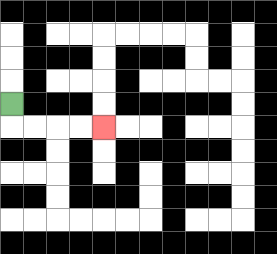{'start': '[0, 4]', 'end': '[4, 5]', 'path_directions': 'D,R,R,R,R', 'path_coordinates': '[[0, 4], [0, 5], [1, 5], [2, 5], [3, 5], [4, 5]]'}